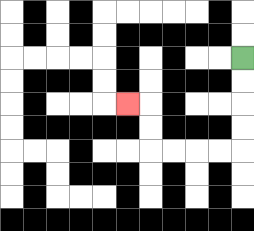{'start': '[10, 2]', 'end': '[5, 4]', 'path_directions': 'D,D,D,D,L,L,L,L,U,U,L', 'path_coordinates': '[[10, 2], [10, 3], [10, 4], [10, 5], [10, 6], [9, 6], [8, 6], [7, 6], [6, 6], [6, 5], [6, 4], [5, 4]]'}